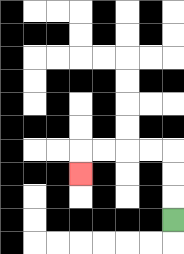{'start': '[7, 9]', 'end': '[3, 7]', 'path_directions': 'U,U,U,L,L,L,L,D', 'path_coordinates': '[[7, 9], [7, 8], [7, 7], [7, 6], [6, 6], [5, 6], [4, 6], [3, 6], [3, 7]]'}